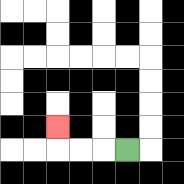{'start': '[5, 6]', 'end': '[2, 5]', 'path_directions': 'L,L,L,U', 'path_coordinates': '[[5, 6], [4, 6], [3, 6], [2, 6], [2, 5]]'}